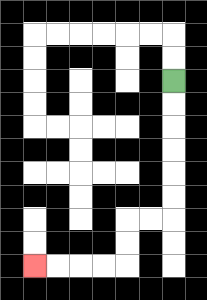{'start': '[7, 3]', 'end': '[1, 11]', 'path_directions': 'D,D,D,D,D,D,L,L,D,D,L,L,L,L', 'path_coordinates': '[[7, 3], [7, 4], [7, 5], [7, 6], [7, 7], [7, 8], [7, 9], [6, 9], [5, 9], [5, 10], [5, 11], [4, 11], [3, 11], [2, 11], [1, 11]]'}